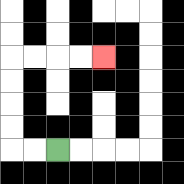{'start': '[2, 6]', 'end': '[4, 2]', 'path_directions': 'L,L,U,U,U,U,R,R,R,R', 'path_coordinates': '[[2, 6], [1, 6], [0, 6], [0, 5], [0, 4], [0, 3], [0, 2], [1, 2], [2, 2], [3, 2], [4, 2]]'}